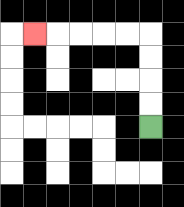{'start': '[6, 5]', 'end': '[1, 1]', 'path_directions': 'U,U,U,U,L,L,L,L,L', 'path_coordinates': '[[6, 5], [6, 4], [6, 3], [6, 2], [6, 1], [5, 1], [4, 1], [3, 1], [2, 1], [1, 1]]'}